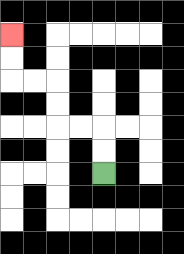{'start': '[4, 7]', 'end': '[0, 1]', 'path_directions': 'U,U,L,L,U,U,L,L,U,U', 'path_coordinates': '[[4, 7], [4, 6], [4, 5], [3, 5], [2, 5], [2, 4], [2, 3], [1, 3], [0, 3], [0, 2], [0, 1]]'}